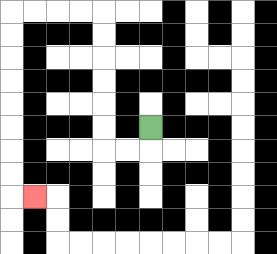{'start': '[6, 5]', 'end': '[1, 8]', 'path_directions': 'D,L,L,U,U,U,U,U,U,L,L,L,L,D,D,D,D,D,D,D,D,R', 'path_coordinates': '[[6, 5], [6, 6], [5, 6], [4, 6], [4, 5], [4, 4], [4, 3], [4, 2], [4, 1], [4, 0], [3, 0], [2, 0], [1, 0], [0, 0], [0, 1], [0, 2], [0, 3], [0, 4], [0, 5], [0, 6], [0, 7], [0, 8], [1, 8]]'}